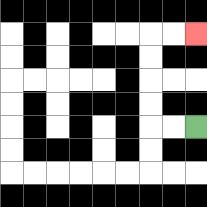{'start': '[8, 5]', 'end': '[8, 1]', 'path_directions': 'L,L,U,U,U,U,R,R', 'path_coordinates': '[[8, 5], [7, 5], [6, 5], [6, 4], [6, 3], [6, 2], [6, 1], [7, 1], [8, 1]]'}